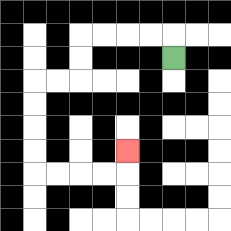{'start': '[7, 2]', 'end': '[5, 6]', 'path_directions': 'U,L,L,L,L,D,D,L,L,D,D,D,D,R,R,R,R,U', 'path_coordinates': '[[7, 2], [7, 1], [6, 1], [5, 1], [4, 1], [3, 1], [3, 2], [3, 3], [2, 3], [1, 3], [1, 4], [1, 5], [1, 6], [1, 7], [2, 7], [3, 7], [4, 7], [5, 7], [5, 6]]'}